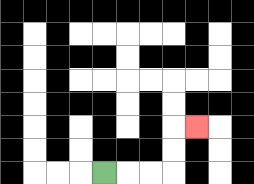{'start': '[4, 7]', 'end': '[8, 5]', 'path_directions': 'R,R,R,U,U,R', 'path_coordinates': '[[4, 7], [5, 7], [6, 7], [7, 7], [7, 6], [7, 5], [8, 5]]'}